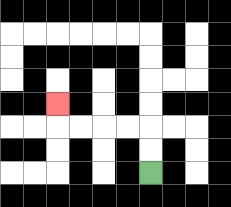{'start': '[6, 7]', 'end': '[2, 4]', 'path_directions': 'U,U,L,L,L,L,U', 'path_coordinates': '[[6, 7], [6, 6], [6, 5], [5, 5], [4, 5], [3, 5], [2, 5], [2, 4]]'}